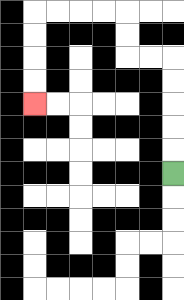{'start': '[7, 7]', 'end': '[1, 4]', 'path_directions': 'U,U,U,U,U,L,L,U,U,L,L,L,L,D,D,D,D', 'path_coordinates': '[[7, 7], [7, 6], [7, 5], [7, 4], [7, 3], [7, 2], [6, 2], [5, 2], [5, 1], [5, 0], [4, 0], [3, 0], [2, 0], [1, 0], [1, 1], [1, 2], [1, 3], [1, 4]]'}